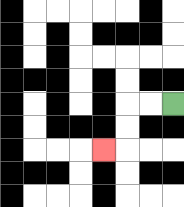{'start': '[7, 4]', 'end': '[4, 6]', 'path_directions': 'L,L,D,D,L', 'path_coordinates': '[[7, 4], [6, 4], [5, 4], [5, 5], [5, 6], [4, 6]]'}